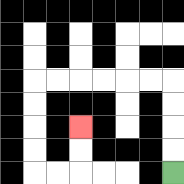{'start': '[7, 7]', 'end': '[3, 5]', 'path_directions': 'U,U,U,U,L,L,L,L,L,L,D,D,D,D,R,R,U,U', 'path_coordinates': '[[7, 7], [7, 6], [7, 5], [7, 4], [7, 3], [6, 3], [5, 3], [4, 3], [3, 3], [2, 3], [1, 3], [1, 4], [1, 5], [1, 6], [1, 7], [2, 7], [3, 7], [3, 6], [3, 5]]'}